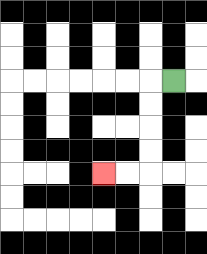{'start': '[7, 3]', 'end': '[4, 7]', 'path_directions': 'L,D,D,D,D,L,L', 'path_coordinates': '[[7, 3], [6, 3], [6, 4], [6, 5], [6, 6], [6, 7], [5, 7], [4, 7]]'}